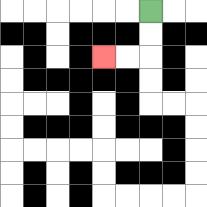{'start': '[6, 0]', 'end': '[4, 2]', 'path_directions': 'D,D,L,L', 'path_coordinates': '[[6, 0], [6, 1], [6, 2], [5, 2], [4, 2]]'}